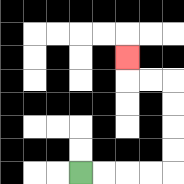{'start': '[3, 7]', 'end': '[5, 2]', 'path_directions': 'R,R,R,R,U,U,U,U,L,L,U', 'path_coordinates': '[[3, 7], [4, 7], [5, 7], [6, 7], [7, 7], [7, 6], [7, 5], [7, 4], [7, 3], [6, 3], [5, 3], [5, 2]]'}